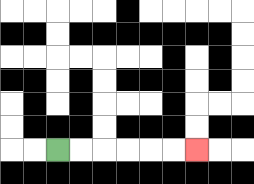{'start': '[2, 6]', 'end': '[8, 6]', 'path_directions': 'R,R,R,R,R,R', 'path_coordinates': '[[2, 6], [3, 6], [4, 6], [5, 6], [6, 6], [7, 6], [8, 6]]'}